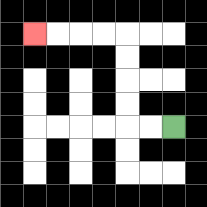{'start': '[7, 5]', 'end': '[1, 1]', 'path_directions': 'L,L,U,U,U,U,L,L,L,L', 'path_coordinates': '[[7, 5], [6, 5], [5, 5], [5, 4], [5, 3], [5, 2], [5, 1], [4, 1], [3, 1], [2, 1], [1, 1]]'}